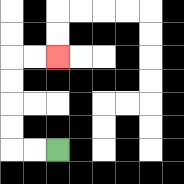{'start': '[2, 6]', 'end': '[2, 2]', 'path_directions': 'L,L,U,U,U,U,R,R', 'path_coordinates': '[[2, 6], [1, 6], [0, 6], [0, 5], [0, 4], [0, 3], [0, 2], [1, 2], [2, 2]]'}